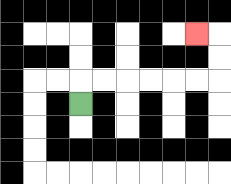{'start': '[3, 4]', 'end': '[8, 1]', 'path_directions': 'U,R,R,R,R,R,R,U,U,L', 'path_coordinates': '[[3, 4], [3, 3], [4, 3], [5, 3], [6, 3], [7, 3], [8, 3], [9, 3], [9, 2], [9, 1], [8, 1]]'}